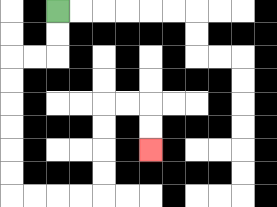{'start': '[2, 0]', 'end': '[6, 6]', 'path_directions': 'D,D,L,L,D,D,D,D,D,D,R,R,R,R,U,U,U,U,R,R,D,D', 'path_coordinates': '[[2, 0], [2, 1], [2, 2], [1, 2], [0, 2], [0, 3], [0, 4], [0, 5], [0, 6], [0, 7], [0, 8], [1, 8], [2, 8], [3, 8], [4, 8], [4, 7], [4, 6], [4, 5], [4, 4], [5, 4], [6, 4], [6, 5], [6, 6]]'}